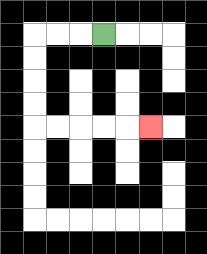{'start': '[4, 1]', 'end': '[6, 5]', 'path_directions': 'L,L,L,D,D,D,D,R,R,R,R,R', 'path_coordinates': '[[4, 1], [3, 1], [2, 1], [1, 1], [1, 2], [1, 3], [1, 4], [1, 5], [2, 5], [3, 5], [4, 5], [5, 5], [6, 5]]'}